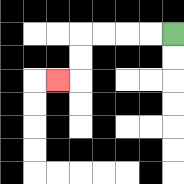{'start': '[7, 1]', 'end': '[2, 3]', 'path_directions': 'L,L,L,L,D,D,L', 'path_coordinates': '[[7, 1], [6, 1], [5, 1], [4, 1], [3, 1], [3, 2], [3, 3], [2, 3]]'}